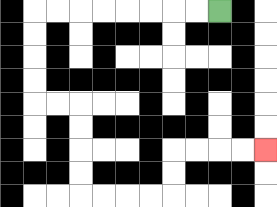{'start': '[9, 0]', 'end': '[11, 6]', 'path_directions': 'L,L,L,L,L,L,L,L,D,D,D,D,R,R,D,D,D,D,R,R,R,R,U,U,R,R,R,R', 'path_coordinates': '[[9, 0], [8, 0], [7, 0], [6, 0], [5, 0], [4, 0], [3, 0], [2, 0], [1, 0], [1, 1], [1, 2], [1, 3], [1, 4], [2, 4], [3, 4], [3, 5], [3, 6], [3, 7], [3, 8], [4, 8], [5, 8], [6, 8], [7, 8], [7, 7], [7, 6], [8, 6], [9, 6], [10, 6], [11, 6]]'}